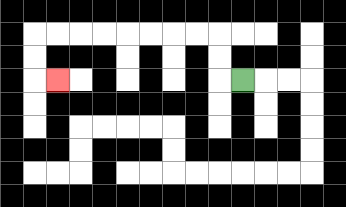{'start': '[10, 3]', 'end': '[2, 3]', 'path_directions': 'L,U,U,L,L,L,L,L,L,L,L,D,D,R', 'path_coordinates': '[[10, 3], [9, 3], [9, 2], [9, 1], [8, 1], [7, 1], [6, 1], [5, 1], [4, 1], [3, 1], [2, 1], [1, 1], [1, 2], [1, 3], [2, 3]]'}